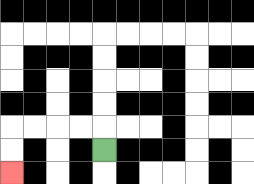{'start': '[4, 6]', 'end': '[0, 7]', 'path_directions': 'U,L,L,L,L,D,D', 'path_coordinates': '[[4, 6], [4, 5], [3, 5], [2, 5], [1, 5], [0, 5], [0, 6], [0, 7]]'}